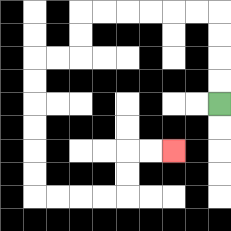{'start': '[9, 4]', 'end': '[7, 6]', 'path_directions': 'U,U,U,U,L,L,L,L,L,L,D,D,L,L,D,D,D,D,D,D,R,R,R,R,U,U,R,R', 'path_coordinates': '[[9, 4], [9, 3], [9, 2], [9, 1], [9, 0], [8, 0], [7, 0], [6, 0], [5, 0], [4, 0], [3, 0], [3, 1], [3, 2], [2, 2], [1, 2], [1, 3], [1, 4], [1, 5], [1, 6], [1, 7], [1, 8], [2, 8], [3, 8], [4, 8], [5, 8], [5, 7], [5, 6], [6, 6], [7, 6]]'}